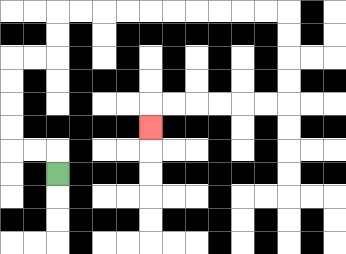{'start': '[2, 7]', 'end': '[6, 5]', 'path_directions': 'U,L,L,U,U,U,U,R,R,U,U,R,R,R,R,R,R,R,R,R,R,D,D,D,D,L,L,L,L,L,L,D', 'path_coordinates': '[[2, 7], [2, 6], [1, 6], [0, 6], [0, 5], [0, 4], [0, 3], [0, 2], [1, 2], [2, 2], [2, 1], [2, 0], [3, 0], [4, 0], [5, 0], [6, 0], [7, 0], [8, 0], [9, 0], [10, 0], [11, 0], [12, 0], [12, 1], [12, 2], [12, 3], [12, 4], [11, 4], [10, 4], [9, 4], [8, 4], [7, 4], [6, 4], [6, 5]]'}